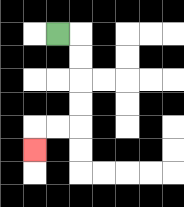{'start': '[2, 1]', 'end': '[1, 6]', 'path_directions': 'R,D,D,D,D,L,L,D', 'path_coordinates': '[[2, 1], [3, 1], [3, 2], [3, 3], [3, 4], [3, 5], [2, 5], [1, 5], [1, 6]]'}